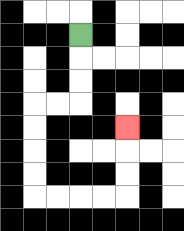{'start': '[3, 1]', 'end': '[5, 5]', 'path_directions': 'D,D,D,L,L,D,D,D,D,R,R,R,R,U,U,U', 'path_coordinates': '[[3, 1], [3, 2], [3, 3], [3, 4], [2, 4], [1, 4], [1, 5], [1, 6], [1, 7], [1, 8], [2, 8], [3, 8], [4, 8], [5, 8], [5, 7], [5, 6], [5, 5]]'}